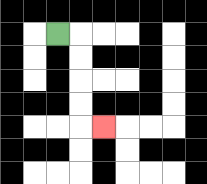{'start': '[2, 1]', 'end': '[4, 5]', 'path_directions': 'R,D,D,D,D,R', 'path_coordinates': '[[2, 1], [3, 1], [3, 2], [3, 3], [3, 4], [3, 5], [4, 5]]'}